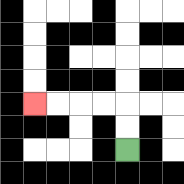{'start': '[5, 6]', 'end': '[1, 4]', 'path_directions': 'U,U,L,L,L,L', 'path_coordinates': '[[5, 6], [5, 5], [5, 4], [4, 4], [3, 4], [2, 4], [1, 4]]'}